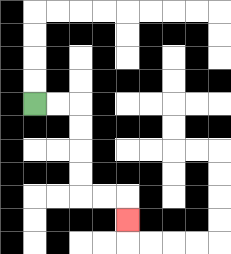{'start': '[1, 4]', 'end': '[5, 9]', 'path_directions': 'R,R,D,D,D,D,R,R,D', 'path_coordinates': '[[1, 4], [2, 4], [3, 4], [3, 5], [3, 6], [3, 7], [3, 8], [4, 8], [5, 8], [5, 9]]'}